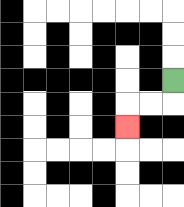{'start': '[7, 3]', 'end': '[5, 5]', 'path_directions': 'D,L,L,D', 'path_coordinates': '[[7, 3], [7, 4], [6, 4], [5, 4], [5, 5]]'}